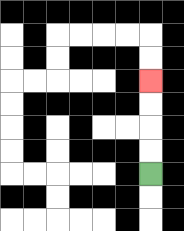{'start': '[6, 7]', 'end': '[6, 3]', 'path_directions': 'U,U,U,U', 'path_coordinates': '[[6, 7], [6, 6], [6, 5], [6, 4], [6, 3]]'}